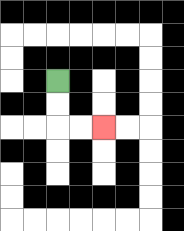{'start': '[2, 3]', 'end': '[4, 5]', 'path_directions': 'D,D,R,R', 'path_coordinates': '[[2, 3], [2, 4], [2, 5], [3, 5], [4, 5]]'}